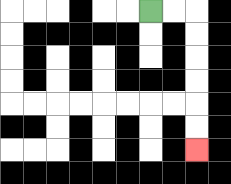{'start': '[6, 0]', 'end': '[8, 6]', 'path_directions': 'R,R,D,D,D,D,D,D', 'path_coordinates': '[[6, 0], [7, 0], [8, 0], [8, 1], [8, 2], [8, 3], [8, 4], [8, 5], [8, 6]]'}